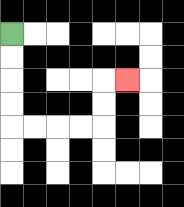{'start': '[0, 1]', 'end': '[5, 3]', 'path_directions': 'D,D,D,D,R,R,R,R,U,U,R', 'path_coordinates': '[[0, 1], [0, 2], [0, 3], [0, 4], [0, 5], [1, 5], [2, 5], [3, 5], [4, 5], [4, 4], [4, 3], [5, 3]]'}